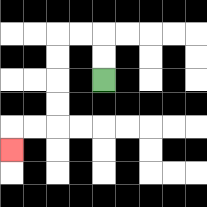{'start': '[4, 3]', 'end': '[0, 6]', 'path_directions': 'U,U,L,L,D,D,D,D,L,L,D', 'path_coordinates': '[[4, 3], [4, 2], [4, 1], [3, 1], [2, 1], [2, 2], [2, 3], [2, 4], [2, 5], [1, 5], [0, 5], [0, 6]]'}